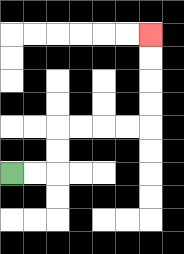{'start': '[0, 7]', 'end': '[6, 1]', 'path_directions': 'R,R,U,U,R,R,R,R,U,U,U,U', 'path_coordinates': '[[0, 7], [1, 7], [2, 7], [2, 6], [2, 5], [3, 5], [4, 5], [5, 5], [6, 5], [6, 4], [6, 3], [6, 2], [6, 1]]'}